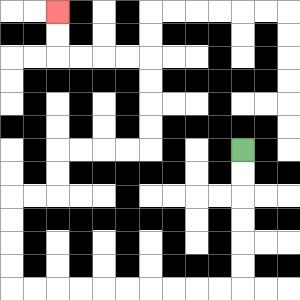{'start': '[10, 6]', 'end': '[2, 0]', 'path_directions': 'D,D,D,D,D,D,L,L,L,L,L,L,L,L,L,L,U,U,U,U,R,R,U,U,R,R,R,R,U,U,U,U,L,L,L,L,U,U', 'path_coordinates': '[[10, 6], [10, 7], [10, 8], [10, 9], [10, 10], [10, 11], [10, 12], [9, 12], [8, 12], [7, 12], [6, 12], [5, 12], [4, 12], [3, 12], [2, 12], [1, 12], [0, 12], [0, 11], [0, 10], [0, 9], [0, 8], [1, 8], [2, 8], [2, 7], [2, 6], [3, 6], [4, 6], [5, 6], [6, 6], [6, 5], [6, 4], [6, 3], [6, 2], [5, 2], [4, 2], [3, 2], [2, 2], [2, 1], [2, 0]]'}